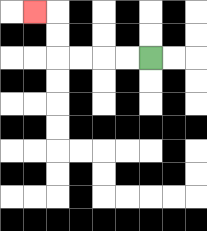{'start': '[6, 2]', 'end': '[1, 0]', 'path_directions': 'L,L,L,L,U,U,L', 'path_coordinates': '[[6, 2], [5, 2], [4, 2], [3, 2], [2, 2], [2, 1], [2, 0], [1, 0]]'}